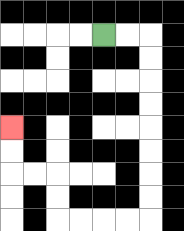{'start': '[4, 1]', 'end': '[0, 5]', 'path_directions': 'R,R,D,D,D,D,D,D,D,D,L,L,L,L,U,U,L,L,U,U', 'path_coordinates': '[[4, 1], [5, 1], [6, 1], [6, 2], [6, 3], [6, 4], [6, 5], [6, 6], [6, 7], [6, 8], [6, 9], [5, 9], [4, 9], [3, 9], [2, 9], [2, 8], [2, 7], [1, 7], [0, 7], [0, 6], [0, 5]]'}